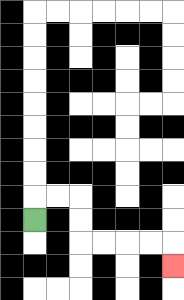{'start': '[1, 9]', 'end': '[7, 11]', 'path_directions': 'U,R,R,D,D,R,R,R,R,D', 'path_coordinates': '[[1, 9], [1, 8], [2, 8], [3, 8], [3, 9], [3, 10], [4, 10], [5, 10], [6, 10], [7, 10], [7, 11]]'}